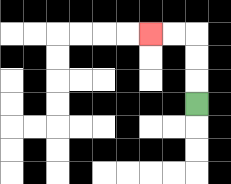{'start': '[8, 4]', 'end': '[6, 1]', 'path_directions': 'U,U,U,L,L', 'path_coordinates': '[[8, 4], [8, 3], [8, 2], [8, 1], [7, 1], [6, 1]]'}